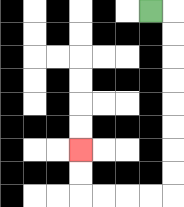{'start': '[6, 0]', 'end': '[3, 6]', 'path_directions': 'R,D,D,D,D,D,D,D,D,L,L,L,L,U,U', 'path_coordinates': '[[6, 0], [7, 0], [7, 1], [7, 2], [7, 3], [7, 4], [7, 5], [7, 6], [7, 7], [7, 8], [6, 8], [5, 8], [4, 8], [3, 8], [3, 7], [3, 6]]'}